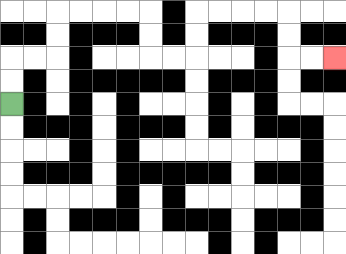{'start': '[0, 4]', 'end': '[14, 2]', 'path_directions': 'U,U,R,R,U,U,R,R,R,R,D,D,R,R,U,U,R,R,R,R,D,D,R,R', 'path_coordinates': '[[0, 4], [0, 3], [0, 2], [1, 2], [2, 2], [2, 1], [2, 0], [3, 0], [4, 0], [5, 0], [6, 0], [6, 1], [6, 2], [7, 2], [8, 2], [8, 1], [8, 0], [9, 0], [10, 0], [11, 0], [12, 0], [12, 1], [12, 2], [13, 2], [14, 2]]'}